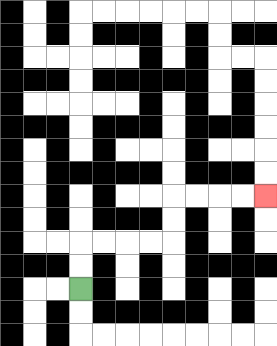{'start': '[3, 12]', 'end': '[11, 8]', 'path_directions': 'U,U,R,R,R,R,U,U,R,R,R,R', 'path_coordinates': '[[3, 12], [3, 11], [3, 10], [4, 10], [5, 10], [6, 10], [7, 10], [7, 9], [7, 8], [8, 8], [9, 8], [10, 8], [11, 8]]'}